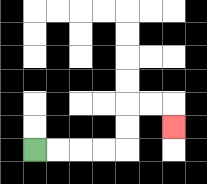{'start': '[1, 6]', 'end': '[7, 5]', 'path_directions': 'R,R,R,R,U,U,R,R,D', 'path_coordinates': '[[1, 6], [2, 6], [3, 6], [4, 6], [5, 6], [5, 5], [5, 4], [6, 4], [7, 4], [7, 5]]'}